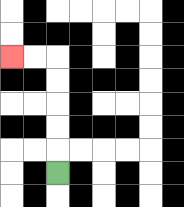{'start': '[2, 7]', 'end': '[0, 2]', 'path_directions': 'U,U,U,U,U,L,L', 'path_coordinates': '[[2, 7], [2, 6], [2, 5], [2, 4], [2, 3], [2, 2], [1, 2], [0, 2]]'}